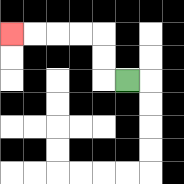{'start': '[5, 3]', 'end': '[0, 1]', 'path_directions': 'L,U,U,L,L,L,L', 'path_coordinates': '[[5, 3], [4, 3], [4, 2], [4, 1], [3, 1], [2, 1], [1, 1], [0, 1]]'}